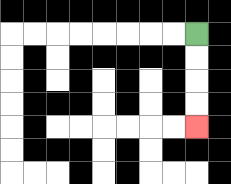{'start': '[8, 1]', 'end': '[8, 5]', 'path_directions': 'D,D,D,D', 'path_coordinates': '[[8, 1], [8, 2], [8, 3], [8, 4], [8, 5]]'}